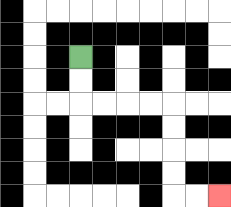{'start': '[3, 2]', 'end': '[9, 8]', 'path_directions': 'D,D,R,R,R,R,D,D,D,D,R,R', 'path_coordinates': '[[3, 2], [3, 3], [3, 4], [4, 4], [5, 4], [6, 4], [7, 4], [7, 5], [7, 6], [7, 7], [7, 8], [8, 8], [9, 8]]'}